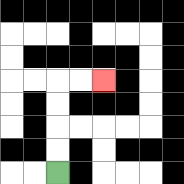{'start': '[2, 7]', 'end': '[4, 3]', 'path_directions': 'U,U,U,U,R,R', 'path_coordinates': '[[2, 7], [2, 6], [2, 5], [2, 4], [2, 3], [3, 3], [4, 3]]'}